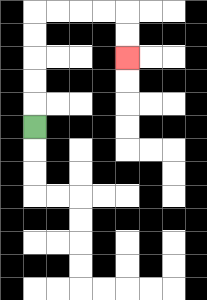{'start': '[1, 5]', 'end': '[5, 2]', 'path_directions': 'U,U,U,U,U,R,R,R,R,D,D', 'path_coordinates': '[[1, 5], [1, 4], [1, 3], [1, 2], [1, 1], [1, 0], [2, 0], [3, 0], [4, 0], [5, 0], [5, 1], [5, 2]]'}